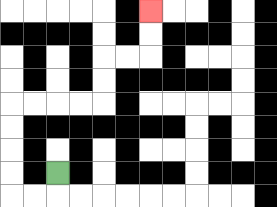{'start': '[2, 7]', 'end': '[6, 0]', 'path_directions': 'D,L,L,U,U,U,U,R,R,R,R,U,U,R,R,U,U', 'path_coordinates': '[[2, 7], [2, 8], [1, 8], [0, 8], [0, 7], [0, 6], [0, 5], [0, 4], [1, 4], [2, 4], [3, 4], [4, 4], [4, 3], [4, 2], [5, 2], [6, 2], [6, 1], [6, 0]]'}